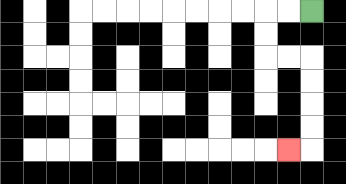{'start': '[13, 0]', 'end': '[12, 6]', 'path_directions': 'L,L,D,D,R,R,D,D,D,D,L', 'path_coordinates': '[[13, 0], [12, 0], [11, 0], [11, 1], [11, 2], [12, 2], [13, 2], [13, 3], [13, 4], [13, 5], [13, 6], [12, 6]]'}